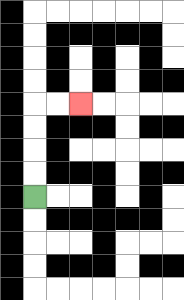{'start': '[1, 8]', 'end': '[3, 4]', 'path_directions': 'U,U,U,U,R,R', 'path_coordinates': '[[1, 8], [1, 7], [1, 6], [1, 5], [1, 4], [2, 4], [3, 4]]'}